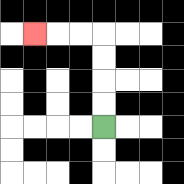{'start': '[4, 5]', 'end': '[1, 1]', 'path_directions': 'U,U,U,U,L,L,L', 'path_coordinates': '[[4, 5], [4, 4], [4, 3], [4, 2], [4, 1], [3, 1], [2, 1], [1, 1]]'}